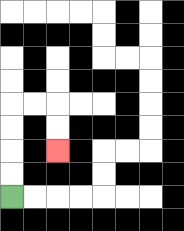{'start': '[0, 8]', 'end': '[2, 6]', 'path_directions': 'U,U,U,U,R,R,D,D', 'path_coordinates': '[[0, 8], [0, 7], [0, 6], [0, 5], [0, 4], [1, 4], [2, 4], [2, 5], [2, 6]]'}